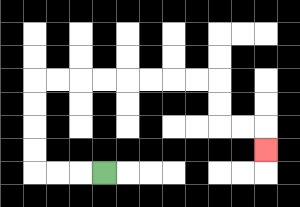{'start': '[4, 7]', 'end': '[11, 6]', 'path_directions': 'L,L,L,U,U,U,U,R,R,R,R,R,R,R,R,D,D,R,R,D', 'path_coordinates': '[[4, 7], [3, 7], [2, 7], [1, 7], [1, 6], [1, 5], [1, 4], [1, 3], [2, 3], [3, 3], [4, 3], [5, 3], [6, 3], [7, 3], [8, 3], [9, 3], [9, 4], [9, 5], [10, 5], [11, 5], [11, 6]]'}